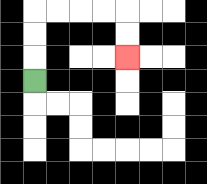{'start': '[1, 3]', 'end': '[5, 2]', 'path_directions': 'U,U,U,R,R,R,R,D,D', 'path_coordinates': '[[1, 3], [1, 2], [1, 1], [1, 0], [2, 0], [3, 0], [4, 0], [5, 0], [5, 1], [5, 2]]'}